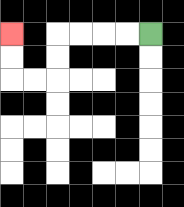{'start': '[6, 1]', 'end': '[0, 1]', 'path_directions': 'L,L,L,L,D,D,L,L,U,U', 'path_coordinates': '[[6, 1], [5, 1], [4, 1], [3, 1], [2, 1], [2, 2], [2, 3], [1, 3], [0, 3], [0, 2], [0, 1]]'}